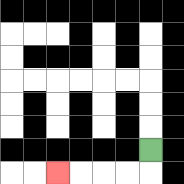{'start': '[6, 6]', 'end': '[2, 7]', 'path_directions': 'D,L,L,L,L', 'path_coordinates': '[[6, 6], [6, 7], [5, 7], [4, 7], [3, 7], [2, 7]]'}